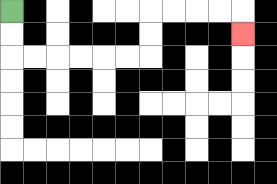{'start': '[0, 0]', 'end': '[10, 1]', 'path_directions': 'D,D,R,R,R,R,R,R,U,U,R,R,R,R,D', 'path_coordinates': '[[0, 0], [0, 1], [0, 2], [1, 2], [2, 2], [3, 2], [4, 2], [5, 2], [6, 2], [6, 1], [6, 0], [7, 0], [8, 0], [9, 0], [10, 0], [10, 1]]'}